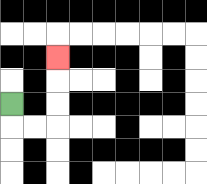{'start': '[0, 4]', 'end': '[2, 2]', 'path_directions': 'D,R,R,U,U,U', 'path_coordinates': '[[0, 4], [0, 5], [1, 5], [2, 5], [2, 4], [2, 3], [2, 2]]'}